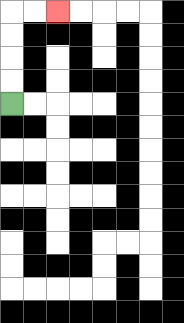{'start': '[0, 4]', 'end': '[2, 0]', 'path_directions': 'U,U,U,U,R,R', 'path_coordinates': '[[0, 4], [0, 3], [0, 2], [0, 1], [0, 0], [1, 0], [2, 0]]'}